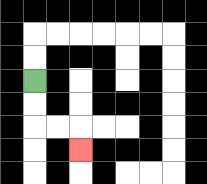{'start': '[1, 3]', 'end': '[3, 6]', 'path_directions': 'D,D,R,R,D', 'path_coordinates': '[[1, 3], [1, 4], [1, 5], [2, 5], [3, 5], [3, 6]]'}